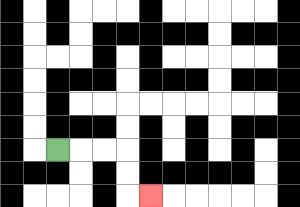{'start': '[2, 6]', 'end': '[6, 8]', 'path_directions': 'R,R,R,D,D,R', 'path_coordinates': '[[2, 6], [3, 6], [4, 6], [5, 6], [5, 7], [5, 8], [6, 8]]'}